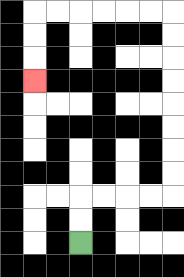{'start': '[3, 10]', 'end': '[1, 3]', 'path_directions': 'U,U,R,R,R,R,U,U,U,U,U,U,U,U,L,L,L,L,L,L,D,D,D', 'path_coordinates': '[[3, 10], [3, 9], [3, 8], [4, 8], [5, 8], [6, 8], [7, 8], [7, 7], [7, 6], [7, 5], [7, 4], [7, 3], [7, 2], [7, 1], [7, 0], [6, 0], [5, 0], [4, 0], [3, 0], [2, 0], [1, 0], [1, 1], [1, 2], [1, 3]]'}